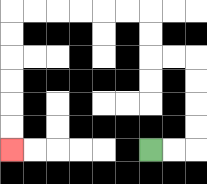{'start': '[6, 6]', 'end': '[0, 6]', 'path_directions': 'R,R,U,U,U,U,L,L,U,U,L,L,L,L,L,L,D,D,D,D,D,D', 'path_coordinates': '[[6, 6], [7, 6], [8, 6], [8, 5], [8, 4], [8, 3], [8, 2], [7, 2], [6, 2], [6, 1], [6, 0], [5, 0], [4, 0], [3, 0], [2, 0], [1, 0], [0, 0], [0, 1], [0, 2], [0, 3], [0, 4], [0, 5], [0, 6]]'}